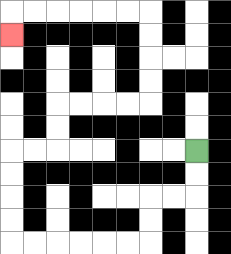{'start': '[8, 6]', 'end': '[0, 1]', 'path_directions': 'D,D,L,L,D,D,L,L,L,L,L,L,U,U,U,U,R,R,U,U,R,R,R,R,U,U,U,U,L,L,L,L,L,L,D', 'path_coordinates': '[[8, 6], [8, 7], [8, 8], [7, 8], [6, 8], [6, 9], [6, 10], [5, 10], [4, 10], [3, 10], [2, 10], [1, 10], [0, 10], [0, 9], [0, 8], [0, 7], [0, 6], [1, 6], [2, 6], [2, 5], [2, 4], [3, 4], [4, 4], [5, 4], [6, 4], [6, 3], [6, 2], [6, 1], [6, 0], [5, 0], [4, 0], [3, 0], [2, 0], [1, 0], [0, 0], [0, 1]]'}